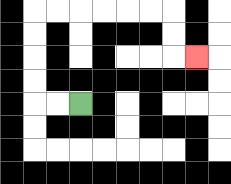{'start': '[3, 4]', 'end': '[8, 2]', 'path_directions': 'L,L,U,U,U,U,R,R,R,R,R,R,D,D,R', 'path_coordinates': '[[3, 4], [2, 4], [1, 4], [1, 3], [1, 2], [1, 1], [1, 0], [2, 0], [3, 0], [4, 0], [5, 0], [6, 0], [7, 0], [7, 1], [7, 2], [8, 2]]'}